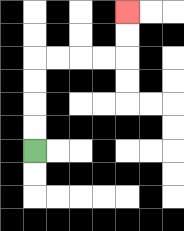{'start': '[1, 6]', 'end': '[5, 0]', 'path_directions': 'U,U,U,U,R,R,R,R,U,U', 'path_coordinates': '[[1, 6], [1, 5], [1, 4], [1, 3], [1, 2], [2, 2], [3, 2], [4, 2], [5, 2], [5, 1], [5, 0]]'}